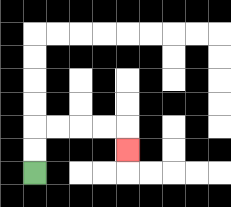{'start': '[1, 7]', 'end': '[5, 6]', 'path_directions': 'U,U,R,R,R,R,D', 'path_coordinates': '[[1, 7], [1, 6], [1, 5], [2, 5], [3, 5], [4, 5], [5, 5], [5, 6]]'}